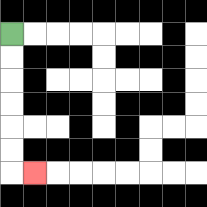{'start': '[0, 1]', 'end': '[1, 7]', 'path_directions': 'D,D,D,D,D,D,R', 'path_coordinates': '[[0, 1], [0, 2], [0, 3], [0, 4], [0, 5], [0, 6], [0, 7], [1, 7]]'}